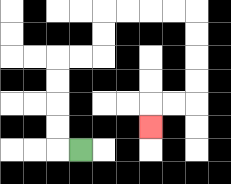{'start': '[3, 6]', 'end': '[6, 5]', 'path_directions': 'L,U,U,U,U,R,R,U,U,R,R,R,R,D,D,D,D,L,L,D', 'path_coordinates': '[[3, 6], [2, 6], [2, 5], [2, 4], [2, 3], [2, 2], [3, 2], [4, 2], [4, 1], [4, 0], [5, 0], [6, 0], [7, 0], [8, 0], [8, 1], [8, 2], [8, 3], [8, 4], [7, 4], [6, 4], [6, 5]]'}